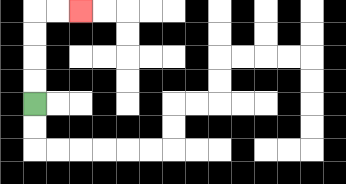{'start': '[1, 4]', 'end': '[3, 0]', 'path_directions': 'U,U,U,U,R,R', 'path_coordinates': '[[1, 4], [1, 3], [1, 2], [1, 1], [1, 0], [2, 0], [3, 0]]'}